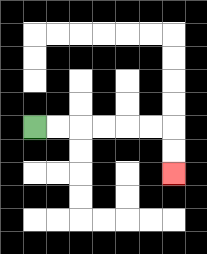{'start': '[1, 5]', 'end': '[7, 7]', 'path_directions': 'R,R,R,R,R,R,D,D', 'path_coordinates': '[[1, 5], [2, 5], [3, 5], [4, 5], [5, 5], [6, 5], [7, 5], [7, 6], [7, 7]]'}